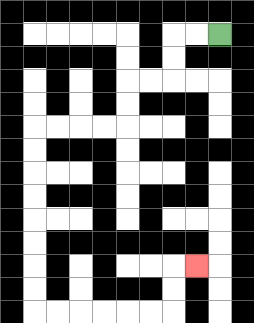{'start': '[9, 1]', 'end': '[8, 11]', 'path_directions': 'L,L,D,D,L,L,D,D,L,L,L,L,D,D,D,D,D,D,D,D,R,R,R,R,R,R,U,U,R', 'path_coordinates': '[[9, 1], [8, 1], [7, 1], [7, 2], [7, 3], [6, 3], [5, 3], [5, 4], [5, 5], [4, 5], [3, 5], [2, 5], [1, 5], [1, 6], [1, 7], [1, 8], [1, 9], [1, 10], [1, 11], [1, 12], [1, 13], [2, 13], [3, 13], [4, 13], [5, 13], [6, 13], [7, 13], [7, 12], [7, 11], [8, 11]]'}